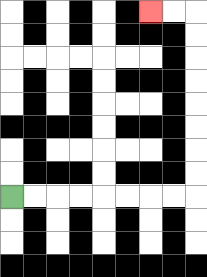{'start': '[0, 8]', 'end': '[6, 0]', 'path_directions': 'R,R,R,R,R,R,R,R,U,U,U,U,U,U,U,U,L,L', 'path_coordinates': '[[0, 8], [1, 8], [2, 8], [3, 8], [4, 8], [5, 8], [6, 8], [7, 8], [8, 8], [8, 7], [8, 6], [8, 5], [8, 4], [8, 3], [8, 2], [8, 1], [8, 0], [7, 0], [6, 0]]'}